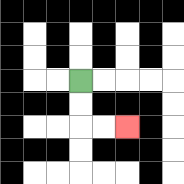{'start': '[3, 3]', 'end': '[5, 5]', 'path_directions': 'D,D,R,R', 'path_coordinates': '[[3, 3], [3, 4], [3, 5], [4, 5], [5, 5]]'}